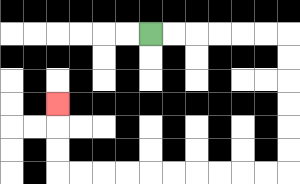{'start': '[6, 1]', 'end': '[2, 4]', 'path_directions': 'R,R,R,R,R,R,D,D,D,D,D,D,L,L,L,L,L,L,L,L,L,L,U,U,U', 'path_coordinates': '[[6, 1], [7, 1], [8, 1], [9, 1], [10, 1], [11, 1], [12, 1], [12, 2], [12, 3], [12, 4], [12, 5], [12, 6], [12, 7], [11, 7], [10, 7], [9, 7], [8, 7], [7, 7], [6, 7], [5, 7], [4, 7], [3, 7], [2, 7], [2, 6], [2, 5], [2, 4]]'}